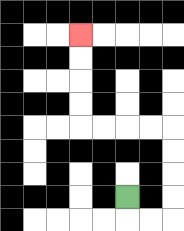{'start': '[5, 8]', 'end': '[3, 1]', 'path_directions': 'D,R,R,U,U,U,U,L,L,L,L,U,U,U,U', 'path_coordinates': '[[5, 8], [5, 9], [6, 9], [7, 9], [7, 8], [7, 7], [7, 6], [7, 5], [6, 5], [5, 5], [4, 5], [3, 5], [3, 4], [3, 3], [3, 2], [3, 1]]'}